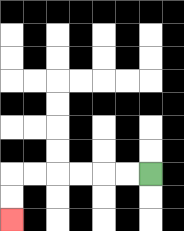{'start': '[6, 7]', 'end': '[0, 9]', 'path_directions': 'L,L,L,L,L,L,D,D', 'path_coordinates': '[[6, 7], [5, 7], [4, 7], [3, 7], [2, 7], [1, 7], [0, 7], [0, 8], [0, 9]]'}